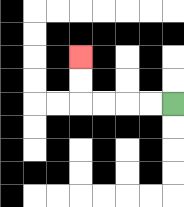{'start': '[7, 4]', 'end': '[3, 2]', 'path_directions': 'L,L,L,L,U,U', 'path_coordinates': '[[7, 4], [6, 4], [5, 4], [4, 4], [3, 4], [3, 3], [3, 2]]'}